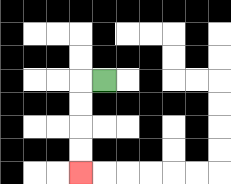{'start': '[4, 3]', 'end': '[3, 7]', 'path_directions': 'L,D,D,D,D', 'path_coordinates': '[[4, 3], [3, 3], [3, 4], [3, 5], [3, 6], [3, 7]]'}